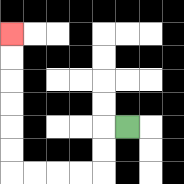{'start': '[5, 5]', 'end': '[0, 1]', 'path_directions': 'L,D,D,L,L,L,L,U,U,U,U,U,U', 'path_coordinates': '[[5, 5], [4, 5], [4, 6], [4, 7], [3, 7], [2, 7], [1, 7], [0, 7], [0, 6], [0, 5], [0, 4], [0, 3], [0, 2], [0, 1]]'}